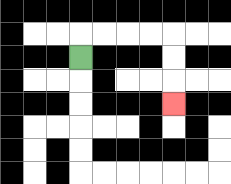{'start': '[3, 2]', 'end': '[7, 4]', 'path_directions': 'U,R,R,R,R,D,D,D', 'path_coordinates': '[[3, 2], [3, 1], [4, 1], [5, 1], [6, 1], [7, 1], [7, 2], [7, 3], [7, 4]]'}